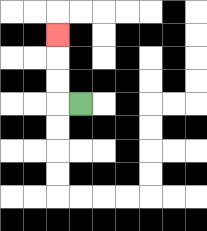{'start': '[3, 4]', 'end': '[2, 1]', 'path_directions': 'L,U,U,U', 'path_coordinates': '[[3, 4], [2, 4], [2, 3], [2, 2], [2, 1]]'}